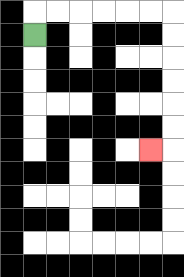{'start': '[1, 1]', 'end': '[6, 6]', 'path_directions': 'U,R,R,R,R,R,R,D,D,D,D,D,D,L', 'path_coordinates': '[[1, 1], [1, 0], [2, 0], [3, 0], [4, 0], [5, 0], [6, 0], [7, 0], [7, 1], [7, 2], [7, 3], [7, 4], [7, 5], [7, 6], [6, 6]]'}